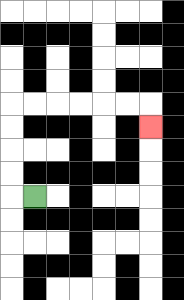{'start': '[1, 8]', 'end': '[6, 5]', 'path_directions': 'L,U,U,U,U,R,R,R,R,R,R,D', 'path_coordinates': '[[1, 8], [0, 8], [0, 7], [0, 6], [0, 5], [0, 4], [1, 4], [2, 4], [3, 4], [4, 4], [5, 4], [6, 4], [6, 5]]'}